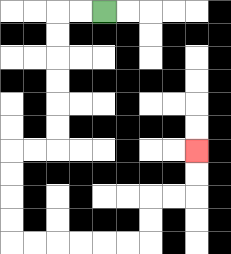{'start': '[4, 0]', 'end': '[8, 6]', 'path_directions': 'L,L,D,D,D,D,D,D,L,L,D,D,D,D,R,R,R,R,R,R,U,U,R,R,U,U', 'path_coordinates': '[[4, 0], [3, 0], [2, 0], [2, 1], [2, 2], [2, 3], [2, 4], [2, 5], [2, 6], [1, 6], [0, 6], [0, 7], [0, 8], [0, 9], [0, 10], [1, 10], [2, 10], [3, 10], [4, 10], [5, 10], [6, 10], [6, 9], [6, 8], [7, 8], [8, 8], [8, 7], [8, 6]]'}